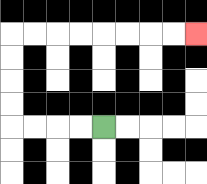{'start': '[4, 5]', 'end': '[8, 1]', 'path_directions': 'L,L,L,L,U,U,U,U,R,R,R,R,R,R,R,R', 'path_coordinates': '[[4, 5], [3, 5], [2, 5], [1, 5], [0, 5], [0, 4], [0, 3], [0, 2], [0, 1], [1, 1], [2, 1], [3, 1], [4, 1], [5, 1], [6, 1], [7, 1], [8, 1]]'}